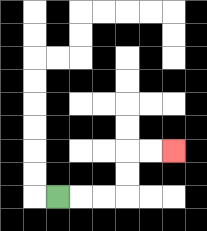{'start': '[2, 8]', 'end': '[7, 6]', 'path_directions': 'R,R,R,U,U,R,R', 'path_coordinates': '[[2, 8], [3, 8], [4, 8], [5, 8], [5, 7], [5, 6], [6, 6], [7, 6]]'}